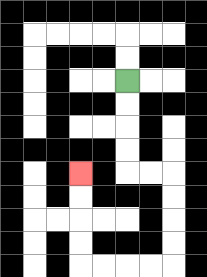{'start': '[5, 3]', 'end': '[3, 7]', 'path_directions': 'D,D,D,D,R,R,D,D,D,D,L,L,L,L,U,U,U,U', 'path_coordinates': '[[5, 3], [5, 4], [5, 5], [5, 6], [5, 7], [6, 7], [7, 7], [7, 8], [7, 9], [7, 10], [7, 11], [6, 11], [5, 11], [4, 11], [3, 11], [3, 10], [3, 9], [3, 8], [3, 7]]'}